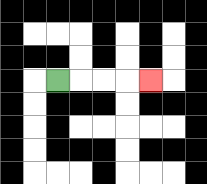{'start': '[2, 3]', 'end': '[6, 3]', 'path_directions': 'R,R,R,R', 'path_coordinates': '[[2, 3], [3, 3], [4, 3], [5, 3], [6, 3]]'}